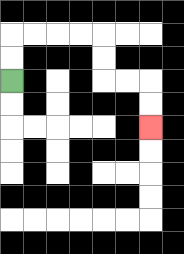{'start': '[0, 3]', 'end': '[6, 5]', 'path_directions': 'U,U,R,R,R,R,D,D,R,R,D,D', 'path_coordinates': '[[0, 3], [0, 2], [0, 1], [1, 1], [2, 1], [3, 1], [4, 1], [4, 2], [4, 3], [5, 3], [6, 3], [6, 4], [6, 5]]'}